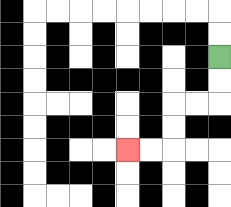{'start': '[9, 2]', 'end': '[5, 6]', 'path_directions': 'D,D,L,L,D,D,L,L', 'path_coordinates': '[[9, 2], [9, 3], [9, 4], [8, 4], [7, 4], [7, 5], [7, 6], [6, 6], [5, 6]]'}